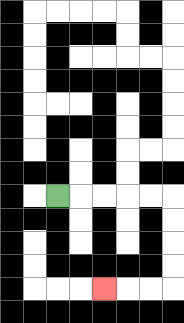{'start': '[2, 8]', 'end': '[4, 12]', 'path_directions': 'R,R,R,R,R,D,D,D,D,L,L,L', 'path_coordinates': '[[2, 8], [3, 8], [4, 8], [5, 8], [6, 8], [7, 8], [7, 9], [7, 10], [7, 11], [7, 12], [6, 12], [5, 12], [4, 12]]'}